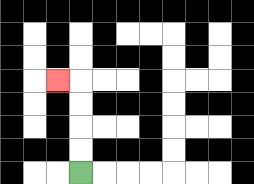{'start': '[3, 7]', 'end': '[2, 3]', 'path_directions': 'U,U,U,U,L', 'path_coordinates': '[[3, 7], [3, 6], [3, 5], [3, 4], [3, 3], [2, 3]]'}